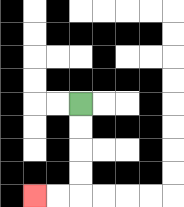{'start': '[3, 4]', 'end': '[1, 8]', 'path_directions': 'D,D,D,D,L,L', 'path_coordinates': '[[3, 4], [3, 5], [3, 6], [3, 7], [3, 8], [2, 8], [1, 8]]'}